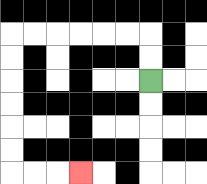{'start': '[6, 3]', 'end': '[3, 7]', 'path_directions': 'U,U,L,L,L,L,L,L,D,D,D,D,D,D,R,R,R', 'path_coordinates': '[[6, 3], [6, 2], [6, 1], [5, 1], [4, 1], [3, 1], [2, 1], [1, 1], [0, 1], [0, 2], [0, 3], [0, 4], [0, 5], [0, 6], [0, 7], [1, 7], [2, 7], [3, 7]]'}